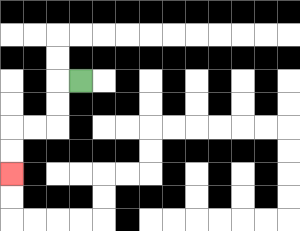{'start': '[3, 3]', 'end': '[0, 7]', 'path_directions': 'L,D,D,L,L,D,D', 'path_coordinates': '[[3, 3], [2, 3], [2, 4], [2, 5], [1, 5], [0, 5], [0, 6], [0, 7]]'}